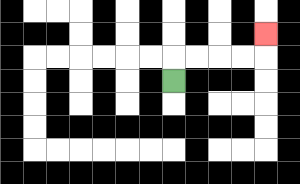{'start': '[7, 3]', 'end': '[11, 1]', 'path_directions': 'U,R,R,R,R,U', 'path_coordinates': '[[7, 3], [7, 2], [8, 2], [9, 2], [10, 2], [11, 2], [11, 1]]'}